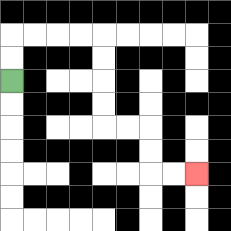{'start': '[0, 3]', 'end': '[8, 7]', 'path_directions': 'U,U,R,R,R,R,D,D,D,D,R,R,D,D,R,R', 'path_coordinates': '[[0, 3], [0, 2], [0, 1], [1, 1], [2, 1], [3, 1], [4, 1], [4, 2], [4, 3], [4, 4], [4, 5], [5, 5], [6, 5], [6, 6], [6, 7], [7, 7], [8, 7]]'}